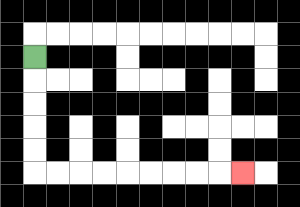{'start': '[1, 2]', 'end': '[10, 7]', 'path_directions': 'D,D,D,D,D,R,R,R,R,R,R,R,R,R', 'path_coordinates': '[[1, 2], [1, 3], [1, 4], [1, 5], [1, 6], [1, 7], [2, 7], [3, 7], [4, 7], [5, 7], [6, 7], [7, 7], [8, 7], [9, 7], [10, 7]]'}